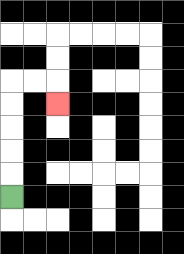{'start': '[0, 8]', 'end': '[2, 4]', 'path_directions': 'U,U,U,U,U,R,R,D', 'path_coordinates': '[[0, 8], [0, 7], [0, 6], [0, 5], [0, 4], [0, 3], [1, 3], [2, 3], [2, 4]]'}